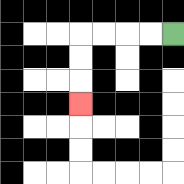{'start': '[7, 1]', 'end': '[3, 4]', 'path_directions': 'L,L,L,L,D,D,D', 'path_coordinates': '[[7, 1], [6, 1], [5, 1], [4, 1], [3, 1], [3, 2], [3, 3], [3, 4]]'}